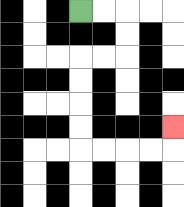{'start': '[3, 0]', 'end': '[7, 5]', 'path_directions': 'R,R,D,D,L,L,D,D,D,D,R,R,R,R,U', 'path_coordinates': '[[3, 0], [4, 0], [5, 0], [5, 1], [5, 2], [4, 2], [3, 2], [3, 3], [3, 4], [3, 5], [3, 6], [4, 6], [5, 6], [6, 6], [7, 6], [7, 5]]'}